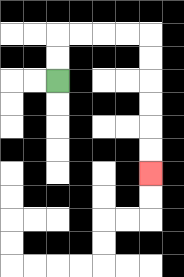{'start': '[2, 3]', 'end': '[6, 7]', 'path_directions': 'U,U,R,R,R,R,D,D,D,D,D,D', 'path_coordinates': '[[2, 3], [2, 2], [2, 1], [3, 1], [4, 1], [5, 1], [6, 1], [6, 2], [6, 3], [6, 4], [6, 5], [6, 6], [6, 7]]'}